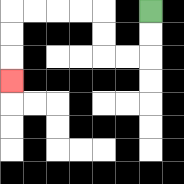{'start': '[6, 0]', 'end': '[0, 3]', 'path_directions': 'D,D,L,L,U,U,L,L,L,L,D,D,D', 'path_coordinates': '[[6, 0], [6, 1], [6, 2], [5, 2], [4, 2], [4, 1], [4, 0], [3, 0], [2, 0], [1, 0], [0, 0], [0, 1], [0, 2], [0, 3]]'}